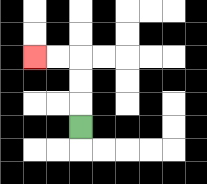{'start': '[3, 5]', 'end': '[1, 2]', 'path_directions': 'U,U,U,L,L', 'path_coordinates': '[[3, 5], [3, 4], [3, 3], [3, 2], [2, 2], [1, 2]]'}